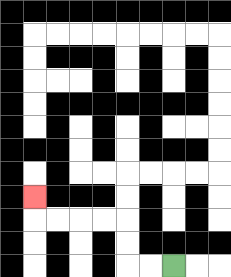{'start': '[7, 11]', 'end': '[1, 8]', 'path_directions': 'L,L,U,U,L,L,L,L,U', 'path_coordinates': '[[7, 11], [6, 11], [5, 11], [5, 10], [5, 9], [4, 9], [3, 9], [2, 9], [1, 9], [1, 8]]'}